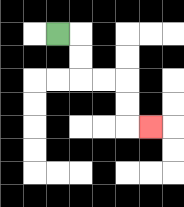{'start': '[2, 1]', 'end': '[6, 5]', 'path_directions': 'R,D,D,R,R,D,D,R', 'path_coordinates': '[[2, 1], [3, 1], [3, 2], [3, 3], [4, 3], [5, 3], [5, 4], [5, 5], [6, 5]]'}